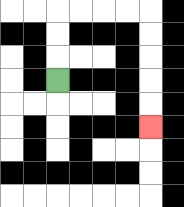{'start': '[2, 3]', 'end': '[6, 5]', 'path_directions': 'U,U,U,R,R,R,R,D,D,D,D,D', 'path_coordinates': '[[2, 3], [2, 2], [2, 1], [2, 0], [3, 0], [4, 0], [5, 0], [6, 0], [6, 1], [6, 2], [6, 3], [6, 4], [6, 5]]'}